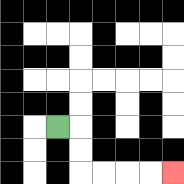{'start': '[2, 5]', 'end': '[7, 7]', 'path_directions': 'R,D,D,R,R,R,R', 'path_coordinates': '[[2, 5], [3, 5], [3, 6], [3, 7], [4, 7], [5, 7], [6, 7], [7, 7]]'}